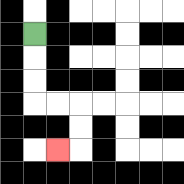{'start': '[1, 1]', 'end': '[2, 6]', 'path_directions': 'D,D,D,R,R,D,D,L', 'path_coordinates': '[[1, 1], [1, 2], [1, 3], [1, 4], [2, 4], [3, 4], [3, 5], [3, 6], [2, 6]]'}